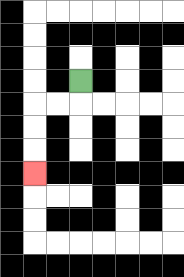{'start': '[3, 3]', 'end': '[1, 7]', 'path_directions': 'D,L,L,D,D,D', 'path_coordinates': '[[3, 3], [3, 4], [2, 4], [1, 4], [1, 5], [1, 6], [1, 7]]'}